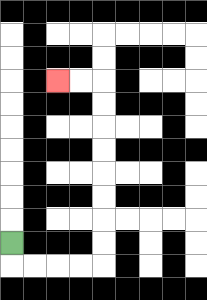{'start': '[0, 10]', 'end': '[2, 3]', 'path_directions': 'D,R,R,R,R,U,U,U,U,U,U,U,U,L,L', 'path_coordinates': '[[0, 10], [0, 11], [1, 11], [2, 11], [3, 11], [4, 11], [4, 10], [4, 9], [4, 8], [4, 7], [4, 6], [4, 5], [4, 4], [4, 3], [3, 3], [2, 3]]'}